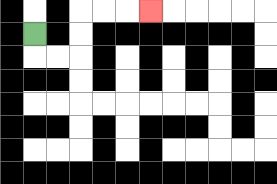{'start': '[1, 1]', 'end': '[6, 0]', 'path_directions': 'D,R,R,U,U,R,R,R', 'path_coordinates': '[[1, 1], [1, 2], [2, 2], [3, 2], [3, 1], [3, 0], [4, 0], [5, 0], [6, 0]]'}